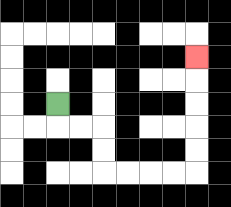{'start': '[2, 4]', 'end': '[8, 2]', 'path_directions': 'D,R,R,D,D,R,R,R,R,U,U,U,U,U', 'path_coordinates': '[[2, 4], [2, 5], [3, 5], [4, 5], [4, 6], [4, 7], [5, 7], [6, 7], [7, 7], [8, 7], [8, 6], [8, 5], [8, 4], [8, 3], [8, 2]]'}